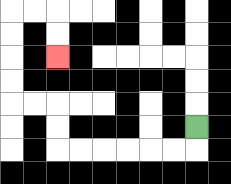{'start': '[8, 5]', 'end': '[2, 2]', 'path_directions': 'D,L,L,L,L,L,L,U,U,L,L,U,U,U,U,R,R,D,D', 'path_coordinates': '[[8, 5], [8, 6], [7, 6], [6, 6], [5, 6], [4, 6], [3, 6], [2, 6], [2, 5], [2, 4], [1, 4], [0, 4], [0, 3], [0, 2], [0, 1], [0, 0], [1, 0], [2, 0], [2, 1], [2, 2]]'}